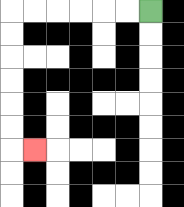{'start': '[6, 0]', 'end': '[1, 6]', 'path_directions': 'L,L,L,L,L,L,D,D,D,D,D,D,R', 'path_coordinates': '[[6, 0], [5, 0], [4, 0], [3, 0], [2, 0], [1, 0], [0, 0], [0, 1], [0, 2], [0, 3], [0, 4], [0, 5], [0, 6], [1, 6]]'}